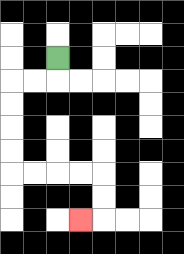{'start': '[2, 2]', 'end': '[3, 9]', 'path_directions': 'D,L,L,D,D,D,D,R,R,R,R,D,D,L', 'path_coordinates': '[[2, 2], [2, 3], [1, 3], [0, 3], [0, 4], [0, 5], [0, 6], [0, 7], [1, 7], [2, 7], [3, 7], [4, 7], [4, 8], [4, 9], [3, 9]]'}